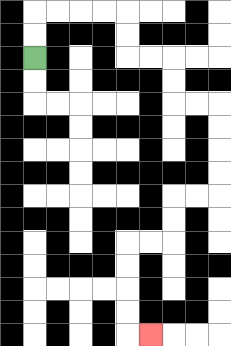{'start': '[1, 2]', 'end': '[6, 14]', 'path_directions': 'U,U,R,R,R,R,D,D,R,R,D,D,R,R,D,D,D,D,L,L,D,D,L,L,D,D,D,D,R', 'path_coordinates': '[[1, 2], [1, 1], [1, 0], [2, 0], [3, 0], [4, 0], [5, 0], [5, 1], [5, 2], [6, 2], [7, 2], [7, 3], [7, 4], [8, 4], [9, 4], [9, 5], [9, 6], [9, 7], [9, 8], [8, 8], [7, 8], [7, 9], [7, 10], [6, 10], [5, 10], [5, 11], [5, 12], [5, 13], [5, 14], [6, 14]]'}